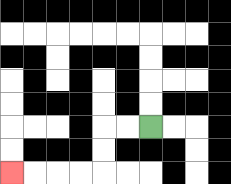{'start': '[6, 5]', 'end': '[0, 7]', 'path_directions': 'L,L,D,D,L,L,L,L', 'path_coordinates': '[[6, 5], [5, 5], [4, 5], [4, 6], [4, 7], [3, 7], [2, 7], [1, 7], [0, 7]]'}